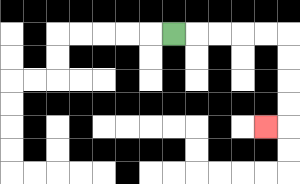{'start': '[7, 1]', 'end': '[11, 5]', 'path_directions': 'R,R,R,R,R,D,D,D,D,L', 'path_coordinates': '[[7, 1], [8, 1], [9, 1], [10, 1], [11, 1], [12, 1], [12, 2], [12, 3], [12, 4], [12, 5], [11, 5]]'}